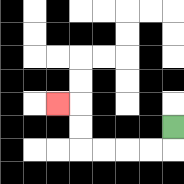{'start': '[7, 5]', 'end': '[2, 4]', 'path_directions': 'D,L,L,L,L,U,U,L', 'path_coordinates': '[[7, 5], [7, 6], [6, 6], [5, 6], [4, 6], [3, 6], [3, 5], [3, 4], [2, 4]]'}